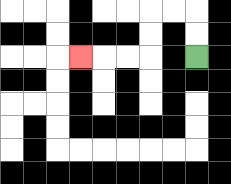{'start': '[8, 2]', 'end': '[3, 2]', 'path_directions': 'U,U,L,L,D,D,L,L,L', 'path_coordinates': '[[8, 2], [8, 1], [8, 0], [7, 0], [6, 0], [6, 1], [6, 2], [5, 2], [4, 2], [3, 2]]'}